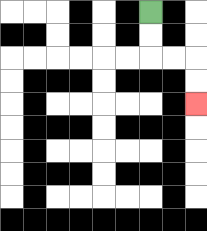{'start': '[6, 0]', 'end': '[8, 4]', 'path_directions': 'D,D,R,R,D,D', 'path_coordinates': '[[6, 0], [6, 1], [6, 2], [7, 2], [8, 2], [8, 3], [8, 4]]'}